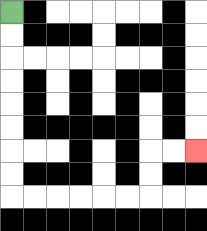{'start': '[0, 0]', 'end': '[8, 6]', 'path_directions': 'D,D,D,D,D,D,D,D,R,R,R,R,R,R,U,U,R,R', 'path_coordinates': '[[0, 0], [0, 1], [0, 2], [0, 3], [0, 4], [0, 5], [0, 6], [0, 7], [0, 8], [1, 8], [2, 8], [3, 8], [4, 8], [5, 8], [6, 8], [6, 7], [6, 6], [7, 6], [8, 6]]'}